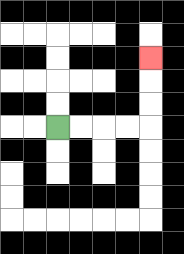{'start': '[2, 5]', 'end': '[6, 2]', 'path_directions': 'R,R,R,R,U,U,U', 'path_coordinates': '[[2, 5], [3, 5], [4, 5], [5, 5], [6, 5], [6, 4], [6, 3], [6, 2]]'}